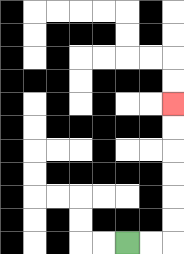{'start': '[5, 10]', 'end': '[7, 4]', 'path_directions': 'R,R,U,U,U,U,U,U', 'path_coordinates': '[[5, 10], [6, 10], [7, 10], [7, 9], [7, 8], [7, 7], [7, 6], [7, 5], [7, 4]]'}